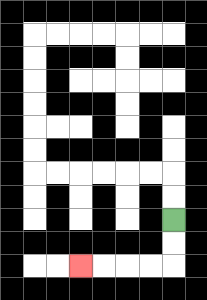{'start': '[7, 9]', 'end': '[3, 11]', 'path_directions': 'D,D,L,L,L,L', 'path_coordinates': '[[7, 9], [7, 10], [7, 11], [6, 11], [5, 11], [4, 11], [3, 11]]'}